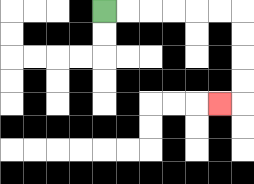{'start': '[4, 0]', 'end': '[9, 4]', 'path_directions': 'R,R,R,R,R,R,D,D,D,D,L', 'path_coordinates': '[[4, 0], [5, 0], [6, 0], [7, 0], [8, 0], [9, 0], [10, 0], [10, 1], [10, 2], [10, 3], [10, 4], [9, 4]]'}